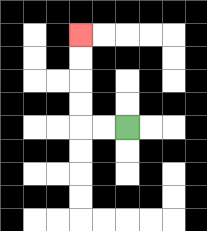{'start': '[5, 5]', 'end': '[3, 1]', 'path_directions': 'L,L,U,U,U,U', 'path_coordinates': '[[5, 5], [4, 5], [3, 5], [3, 4], [3, 3], [3, 2], [3, 1]]'}